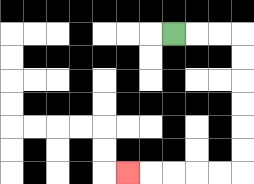{'start': '[7, 1]', 'end': '[5, 7]', 'path_directions': 'R,R,R,D,D,D,D,D,D,L,L,L,L,L', 'path_coordinates': '[[7, 1], [8, 1], [9, 1], [10, 1], [10, 2], [10, 3], [10, 4], [10, 5], [10, 6], [10, 7], [9, 7], [8, 7], [7, 7], [6, 7], [5, 7]]'}